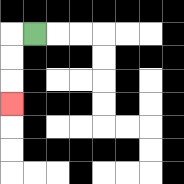{'start': '[1, 1]', 'end': '[0, 4]', 'path_directions': 'L,D,D,D', 'path_coordinates': '[[1, 1], [0, 1], [0, 2], [0, 3], [0, 4]]'}